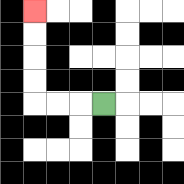{'start': '[4, 4]', 'end': '[1, 0]', 'path_directions': 'L,L,L,U,U,U,U', 'path_coordinates': '[[4, 4], [3, 4], [2, 4], [1, 4], [1, 3], [1, 2], [1, 1], [1, 0]]'}